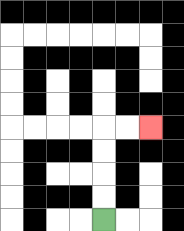{'start': '[4, 9]', 'end': '[6, 5]', 'path_directions': 'U,U,U,U,R,R', 'path_coordinates': '[[4, 9], [4, 8], [4, 7], [4, 6], [4, 5], [5, 5], [6, 5]]'}